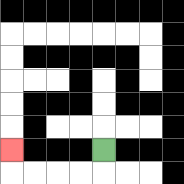{'start': '[4, 6]', 'end': '[0, 6]', 'path_directions': 'D,L,L,L,L,U', 'path_coordinates': '[[4, 6], [4, 7], [3, 7], [2, 7], [1, 7], [0, 7], [0, 6]]'}